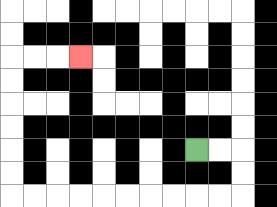{'start': '[8, 6]', 'end': '[3, 2]', 'path_directions': 'R,R,D,D,L,L,L,L,L,L,L,L,L,L,U,U,U,U,U,U,R,R,R', 'path_coordinates': '[[8, 6], [9, 6], [10, 6], [10, 7], [10, 8], [9, 8], [8, 8], [7, 8], [6, 8], [5, 8], [4, 8], [3, 8], [2, 8], [1, 8], [0, 8], [0, 7], [0, 6], [0, 5], [0, 4], [0, 3], [0, 2], [1, 2], [2, 2], [3, 2]]'}